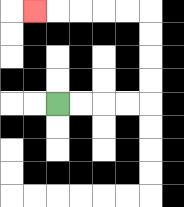{'start': '[2, 4]', 'end': '[1, 0]', 'path_directions': 'R,R,R,R,U,U,U,U,L,L,L,L,L', 'path_coordinates': '[[2, 4], [3, 4], [4, 4], [5, 4], [6, 4], [6, 3], [6, 2], [6, 1], [6, 0], [5, 0], [4, 0], [3, 0], [2, 0], [1, 0]]'}